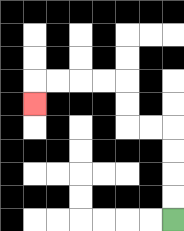{'start': '[7, 9]', 'end': '[1, 4]', 'path_directions': 'U,U,U,U,L,L,U,U,L,L,L,L,D', 'path_coordinates': '[[7, 9], [7, 8], [7, 7], [7, 6], [7, 5], [6, 5], [5, 5], [5, 4], [5, 3], [4, 3], [3, 3], [2, 3], [1, 3], [1, 4]]'}